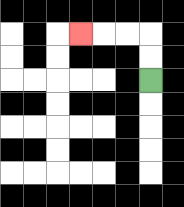{'start': '[6, 3]', 'end': '[3, 1]', 'path_directions': 'U,U,L,L,L', 'path_coordinates': '[[6, 3], [6, 2], [6, 1], [5, 1], [4, 1], [3, 1]]'}